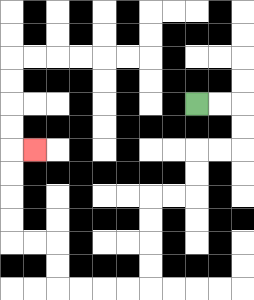{'start': '[8, 4]', 'end': '[1, 6]', 'path_directions': 'R,R,D,D,L,L,D,D,L,L,D,D,D,D,L,L,L,L,U,U,L,L,U,U,U,U,R', 'path_coordinates': '[[8, 4], [9, 4], [10, 4], [10, 5], [10, 6], [9, 6], [8, 6], [8, 7], [8, 8], [7, 8], [6, 8], [6, 9], [6, 10], [6, 11], [6, 12], [5, 12], [4, 12], [3, 12], [2, 12], [2, 11], [2, 10], [1, 10], [0, 10], [0, 9], [0, 8], [0, 7], [0, 6], [1, 6]]'}